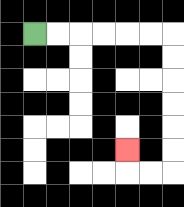{'start': '[1, 1]', 'end': '[5, 6]', 'path_directions': 'R,R,R,R,R,R,D,D,D,D,D,D,L,L,U', 'path_coordinates': '[[1, 1], [2, 1], [3, 1], [4, 1], [5, 1], [6, 1], [7, 1], [7, 2], [7, 3], [7, 4], [7, 5], [7, 6], [7, 7], [6, 7], [5, 7], [5, 6]]'}